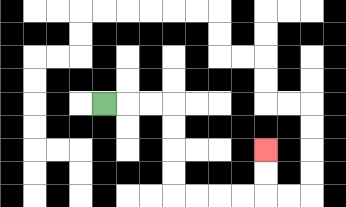{'start': '[4, 4]', 'end': '[11, 6]', 'path_directions': 'R,R,R,D,D,D,D,R,R,R,R,U,U', 'path_coordinates': '[[4, 4], [5, 4], [6, 4], [7, 4], [7, 5], [7, 6], [7, 7], [7, 8], [8, 8], [9, 8], [10, 8], [11, 8], [11, 7], [11, 6]]'}